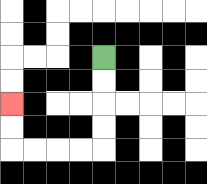{'start': '[4, 2]', 'end': '[0, 4]', 'path_directions': 'D,D,D,D,L,L,L,L,U,U', 'path_coordinates': '[[4, 2], [4, 3], [4, 4], [4, 5], [4, 6], [3, 6], [2, 6], [1, 6], [0, 6], [0, 5], [0, 4]]'}